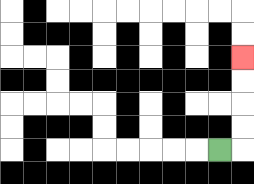{'start': '[9, 6]', 'end': '[10, 2]', 'path_directions': 'R,U,U,U,U', 'path_coordinates': '[[9, 6], [10, 6], [10, 5], [10, 4], [10, 3], [10, 2]]'}